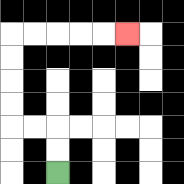{'start': '[2, 7]', 'end': '[5, 1]', 'path_directions': 'U,U,L,L,U,U,U,U,R,R,R,R,R', 'path_coordinates': '[[2, 7], [2, 6], [2, 5], [1, 5], [0, 5], [0, 4], [0, 3], [0, 2], [0, 1], [1, 1], [2, 1], [3, 1], [4, 1], [5, 1]]'}